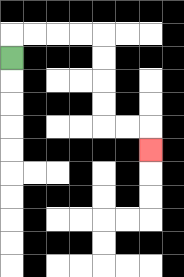{'start': '[0, 2]', 'end': '[6, 6]', 'path_directions': 'U,R,R,R,R,D,D,D,D,R,R,D', 'path_coordinates': '[[0, 2], [0, 1], [1, 1], [2, 1], [3, 1], [4, 1], [4, 2], [4, 3], [4, 4], [4, 5], [5, 5], [6, 5], [6, 6]]'}